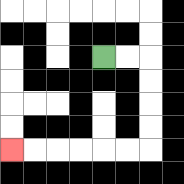{'start': '[4, 2]', 'end': '[0, 6]', 'path_directions': 'R,R,D,D,D,D,L,L,L,L,L,L', 'path_coordinates': '[[4, 2], [5, 2], [6, 2], [6, 3], [6, 4], [6, 5], [6, 6], [5, 6], [4, 6], [3, 6], [2, 6], [1, 6], [0, 6]]'}